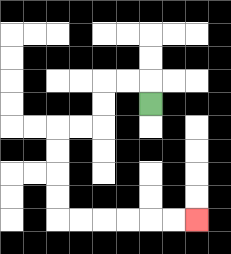{'start': '[6, 4]', 'end': '[8, 9]', 'path_directions': 'U,L,L,D,D,L,L,D,D,D,D,R,R,R,R,R,R', 'path_coordinates': '[[6, 4], [6, 3], [5, 3], [4, 3], [4, 4], [4, 5], [3, 5], [2, 5], [2, 6], [2, 7], [2, 8], [2, 9], [3, 9], [4, 9], [5, 9], [6, 9], [7, 9], [8, 9]]'}